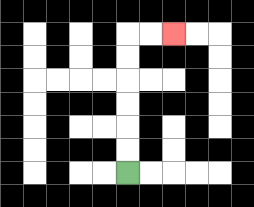{'start': '[5, 7]', 'end': '[7, 1]', 'path_directions': 'U,U,U,U,U,U,R,R', 'path_coordinates': '[[5, 7], [5, 6], [5, 5], [5, 4], [5, 3], [5, 2], [5, 1], [6, 1], [7, 1]]'}